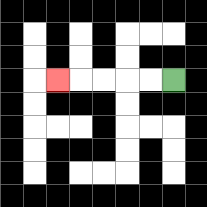{'start': '[7, 3]', 'end': '[2, 3]', 'path_directions': 'L,L,L,L,L', 'path_coordinates': '[[7, 3], [6, 3], [5, 3], [4, 3], [3, 3], [2, 3]]'}